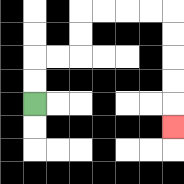{'start': '[1, 4]', 'end': '[7, 5]', 'path_directions': 'U,U,R,R,U,U,R,R,R,R,D,D,D,D,D', 'path_coordinates': '[[1, 4], [1, 3], [1, 2], [2, 2], [3, 2], [3, 1], [3, 0], [4, 0], [5, 0], [6, 0], [7, 0], [7, 1], [7, 2], [7, 3], [7, 4], [7, 5]]'}